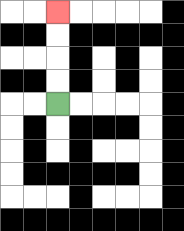{'start': '[2, 4]', 'end': '[2, 0]', 'path_directions': 'U,U,U,U', 'path_coordinates': '[[2, 4], [2, 3], [2, 2], [2, 1], [2, 0]]'}